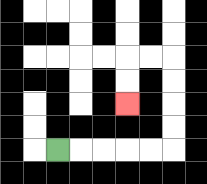{'start': '[2, 6]', 'end': '[5, 4]', 'path_directions': 'R,R,R,R,R,U,U,U,U,L,L,D,D', 'path_coordinates': '[[2, 6], [3, 6], [4, 6], [5, 6], [6, 6], [7, 6], [7, 5], [7, 4], [7, 3], [7, 2], [6, 2], [5, 2], [5, 3], [5, 4]]'}